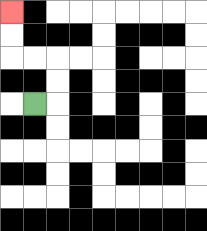{'start': '[1, 4]', 'end': '[0, 0]', 'path_directions': 'R,U,U,L,L,U,U', 'path_coordinates': '[[1, 4], [2, 4], [2, 3], [2, 2], [1, 2], [0, 2], [0, 1], [0, 0]]'}